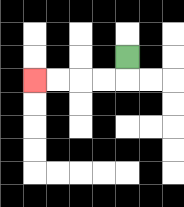{'start': '[5, 2]', 'end': '[1, 3]', 'path_directions': 'D,L,L,L,L', 'path_coordinates': '[[5, 2], [5, 3], [4, 3], [3, 3], [2, 3], [1, 3]]'}